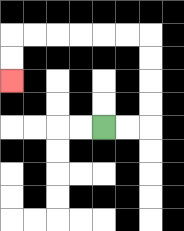{'start': '[4, 5]', 'end': '[0, 3]', 'path_directions': 'R,R,U,U,U,U,L,L,L,L,L,L,D,D', 'path_coordinates': '[[4, 5], [5, 5], [6, 5], [6, 4], [6, 3], [6, 2], [6, 1], [5, 1], [4, 1], [3, 1], [2, 1], [1, 1], [0, 1], [0, 2], [0, 3]]'}